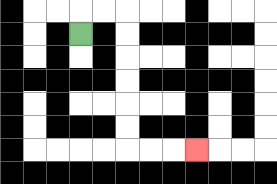{'start': '[3, 1]', 'end': '[8, 6]', 'path_directions': 'U,R,R,D,D,D,D,D,D,R,R,R', 'path_coordinates': '[[3, 1], [3, 0], [4, 0], [5, 0], [5, 1], [5, 2], [5, 3], [5, 4], [5, 5], [5, 6], [6, 6], [7, 6], [8, 6]]'}